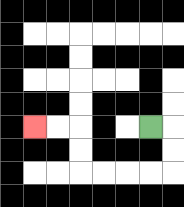{'start': '[6, 5]', 'end': '[1, 5]', 'path_directions': 'R,D,D,L,L,L,L,U,U,L,L', 'path_coordinates': '[[6, 5], [7, 5], [7, 6], [7, 7], [6, 7], [5, 7], [4, 7], [3, 7], [3, 6], [3, 5], [2, 5], [1, 5]]'}